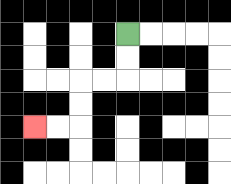{'start': '[5, 1]', 'end': '[1, 5]', 'path_directions': 'D,D,L,L,D,D,L,L', 'path_coordinates': '[[5, 1], [5, 2], [5, 3], [4, 3], [3, 3], [3, 4], [3, 5], [2, 5], [1, 5]]'}